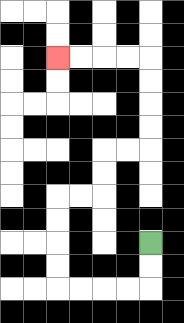{'start': '[6, 10]', 'end': '[2, 2]', 'path_directions': 'D,D,L,L,L,L,U,U,U,U,R,R,U,U,R,R,U,U,U,U,L,L,L,L', 'path_coordinates': '[[6, 10], [6, 11], [6, 12], [5, 12], [4, 12], [3, 12], [2, 12], [2, 11], [2, 10], [2, 9], [2, 8], [3, 8], [4, 8], [4, 7], [4, 6], [5, 6], [6, 6], [6, 5], [6, 4], [6, 3], [6, 2], [5, 2], [4, 2], [3, 2], [2, 2]]'}